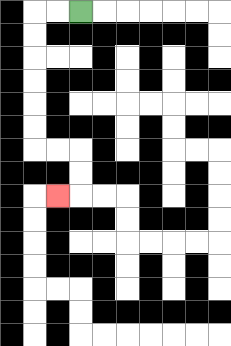{'start': '[3, 0]', 'end': '[2, 8]', 'path_directions': 'L,L,D,D,D,D,D,D,R,R,D,D,L', 'path_coordinates': '[[3, 0], [2, 0], [1, 0], [1, 1], [1, 2], [1, 3], [1, 4], [1, 5], [1, 6], [2, 6], [3, 6], [3, 7], [3, 8], [2, 8]]'}